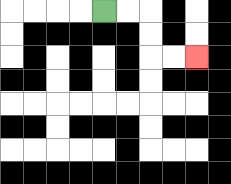{'start': '[4, 0]', 'end': '[8, 2]', 'path_directions': 'R,R,D,D,R,R', 'path_coordinates': '[[4, 0], [5, 0], [6, 0], [6, 1], [6, 2], [7, 2], [8, 2]]'}